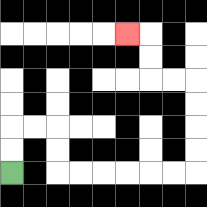{'start': '[0, 7]', 'end': '[5, 1]', 'path_directions': 'U,U,R,R,D,D,R,R,R,R,R,R,U,U,U,U,L,L,U,U,L', 'path_coordinates': '[[0, 7], [0, 6], [0, 5], [1, 5], [2, 5], [2, 6], [2, 7], [3, 7], [4, 7], [5, 7], [6, 7], [7, 7], [8, 7], [8, 6], [8, 5], [8, 4], [8, 3], [7, 3], [6, 3], [6, 2], [6, 1], [5, 1]]'}